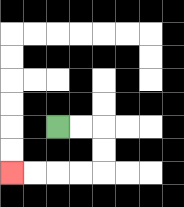{'start': '[2, 5]', 'end': '[0, 7]', 'path_directions': 'R,R,D,D,L,L,L,L', 'path_coordinates': '[[2, 5], [3, 5], [4, 5], [4, 6], [4, 7], [3, 7], [2, 7], [1, 7], [0, 7]]'}